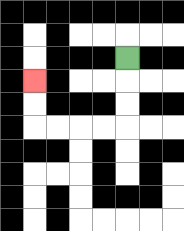{'start': '[5, 2]', 'end': '[1, 3]', 'path_directions': 'D,D,D,L,L,L,L,U,U', 'path_coordinates': '[[5, 2], [5, 3], [5, 4], [5, 5], [4, 5], [3, 5], [2, 5], [1, 5], [1, 4], [1, 3]]'}